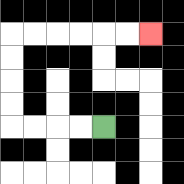{'start': '[4, 5]', 'end': '[6, 1]', 'path_directions': 'L,L,L,L,U,U,U,U,R,R,R,R,R,R', 'path_coordinates': '[[4, 5], [3, 5], [2, 5], [1, 5], [0, 5], [0, 4], [0, 3], [0, 2], [0, 1], [1, 1], [2, 1], [3, 1], [4, 1], [5, 1], [6, 1]]'}